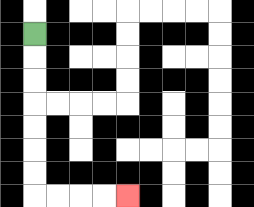{'start': '[1, 1]', 'end': '[5, 8]', 'path_directions': 'D,D,D,D,D,D,D,R,R,R,R', 'path_coordinates': '[[1, 1], [1, 2], [1, 3], [1, 4], [1, 5], [1, 6], [1, 7], [1, 8], [2, 8], [3, 8], [4, 8], [5, 8]]'}